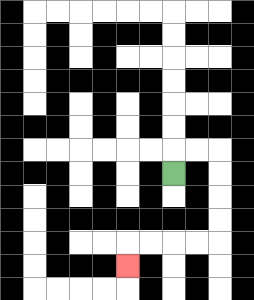{'start': '[7, 7]', 'end': '[5, 11]', 'path_directions': 'U,R,R,D,D,D,D,L,L,L,L,D', 'path_coordinates': '[[7, 7], [7, 6], [8, 6], [9, 6], [9, 7], [9, 8], [9, 9], [9, 10], [8, 10], [7, 10], [6, 10], [5, 10], [5, 11]]'}